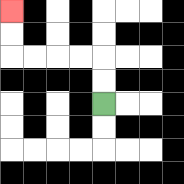{'start': '[4, 4]', 'end': '[0, 0]', 'path_directions': 'U,U,L,L,L,L,U,U', 'path_coordinates': '[[4, 4], [4, 3], [4, 2], [3, 2], [2, 2], [1, 2], [0, 2], [0, 1], [0, 0]]'}